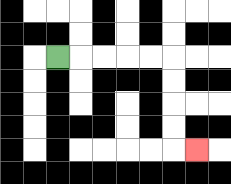{'start': '[2, 2]', 'end': '[8, 6]', 'path_directions': 'R,R,R,R,R,D,D,D,D,R', 'path_coordinates': '[[2, 2], [3, 2], [4, 2], [5, 2], [6, 2], [7, 2], [7, 3], [7, 4], [7, 5], [7, 6], [8, 6]]'}